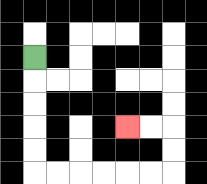{'start': '[1, 2]', 'end': '[5, 5]', 'path_directions': 'D,D,D,D,D,R,R,R,R,R,R,U,U,L,L', 'path_coordinates': '[[1, 2], [1, 3], [1, 4], [1, 5], [1, 6], [1, 7], [2, 7], [3, 7], [4, 7], [5, 7], [6, 7], [7, 7], [7, 6], [7, 5], [6, 5], [5, 5]]'}